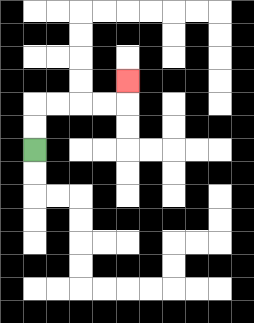{'start': '[1, 6]', 'end': '[5, 3]', 'path_directions': 'U,U,R,R,R,R,U', 'path_coordinates': '[[1, 6], [1, 5], [1, 4], [2, 4], [3, 4], [4, 4], [5, 4], [5, 3]]'}